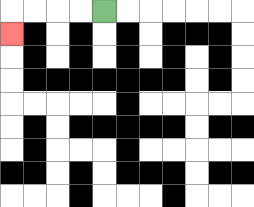{'start': '[4, 0]', 'end': '[0, 1]', 'path_directions': 'L,L,L,L,D', 'path_coordinates': '[[4, 0], [3, 0], [2, 0], [1, 0], [0, 0], [0, 1]]'}